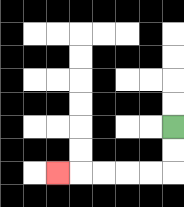{'start': '[7, 5]', 'end': '[2, 7]', 'path_directions': 'D,D,L,L,L,L,L', 'path_coordinates': '[[7, 5], [7, 6], [7, 7], [6, 7], [5, 7], [4, 7], [3, 7], [2, 7]]'}